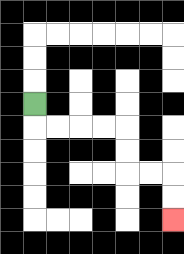{'start': '[1, 4]', 'end': '[7, 9]', 'path_directions': 'D,R,R,R,R,D,D,R,R,D,D', 'path_coordinates': '[[1, 4], [1, 5], [2, 5], [3, 5], [4, 5], [5, 5], [5, 6], [5, 7], [6, 7], [7, 7], [7, 8], [7, 9]]'}